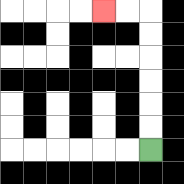{'start': '[6, 6]', 'end': '[4, 0]', 'path_directions': 'U,U,U,U,U,U,L,L', 'path_coordinates': '[[6, 6], [6, 5], [6, 4], [6, 3], [6, 2], [6, 1], [6, 0], [5, 0], [4, 0]]'}